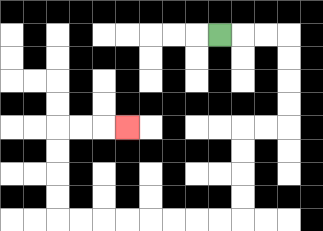{'start': '[9, 1]', 'end': '[5, 5]', 'path_directions': 'R,R,R,D,D,D,D,L,L,D,D,D,D,L,L,L,L,L,L,L,L,U,U,U,U,R,R,R', 'path_coordinates': '[[9, 1], [10, 1], [11, 1], [12, 1], [12, 2], [12, 3], [12, 4], [12, 5], [11, 5], [10, 5], [10, 6], [10, 7], [10, 8], [10, 9], [9, 9], [8, 9], [7, 9], [6, 9], [5, 9], [4, 9], [3, 9], [2, 9], [2, 8], [2, 7], [2, 6], [2, 5], [3, 5], [4, 5], [5, 5]]'}